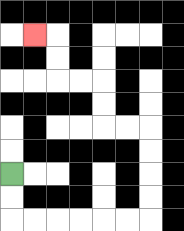{'start': '[0, 7]', 'end': '[1, 1]', 'path_directions': 'D,D,R,R,R,R,R,R,U,U,U,U,L,L,U,U,L,L,U,U,L', 'path_coordinates': '[[0, 7], [0, 8], [0, 9], [1, 9], [2, 9], [3, 9], [4, 9], [5, 9], [6, 9], [6, 8], [6, 7], [6, 6], [6, 5], [5, 5], [4, 5], [4, 4], [4, 3], [3, 3], [2, 3], [2, 2], [2, 1], [1, 1]]'}